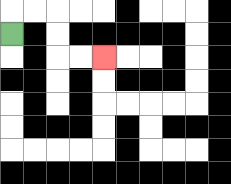{'start': '[0, 1]', 'end': '[4, 2]', 'path_directions': 'U,R,R,D,D,R,R', 'path_coordinates': '[[0, 1], [0, 0], [1, 0], [2, 0], [2, 1], [2, 2], [3, 2], [4, 2]]'}